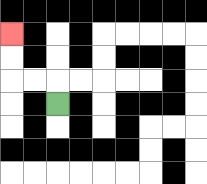{'start': '[2, 4]', 'end': '[0, 1]', 'path_directions': 'U,L,L,U,U', 'path_coordinates': '[[2, 4], [2, 3], [1, 3], [0, 3], [0, 2], [0, 1]]'}